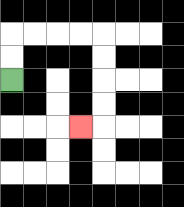{'start': '[0, 3]', 'end': '[3, 5]', 'path_directions': 'U,U,R,R,R,R,D,D,D,D,L', 'path_coordinates': '[[0, 3], [0, 2], [0, 1], [1, 1], [2, 1], [3, 1], [4, 1], [4, 2], [4, 3], [4, 4], [4, 5], [3, 5]]'}